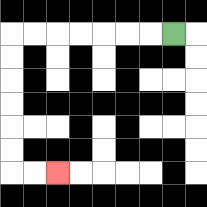{'start': '[7, 1]', 'end': '[2, 7]', 'path_directions': 'L,L,L,L,L,L,L,D,D,D,D,D,D,R,R', 'path_coordinates': '[[7, 1], [6, 1], [5, 1], [4, 1], [3, 1], [2, 1], [1, 1], [0, 1], [0, 2], [0, 3], [0, 4], [0, 5], [0, 6], [0, 7], [1, 7], [2, 7]]'}